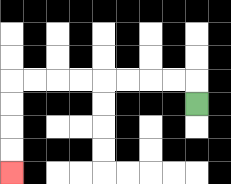{'start': '[8, 4]', 'end': '[0, 7]', 'path_directions': 'U,L,L,L,L,L,L,L,L,D,D,D,D', 'path_coordinates': '[[8, 4], [8, 3], [7, 3], [6, 3], [5, 3], [4, 3], [3, 3], [2, 3], [1, 3], [0, 3], [0, 4], [0, 5], [0, 6], [0, 7]]'}